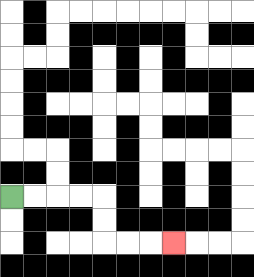{'start': '[0, 8]', 'end': '[7, 10]', 'path_directions': 'R,R,R,R,D,D,R,R,R', 'path_coordinates': '[[0, 8], [1, 8], [2, 8], [3, 8], [4, 8], [4, 9], [4, 10], [5, 10], [6, 10], [7, 10]]'}